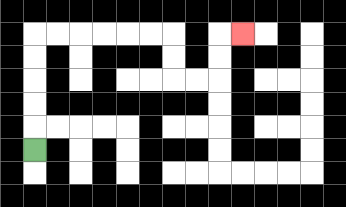{'start': '[1, 6]', 'end': '[10, 1]', 'path_directions': 'U,U,U,U,U,R,R,R,R,R,R,D,D,R,R,U,U,R', 'path_coordinates': '[[1, 6], [1, 5], [1, 4], [1, 3], [1, 2], [1, 1], [2, 1], [3, 1], [4, 1], [5, 1], [6, 1], [7, 1], [7, 2], [7, 3], [8, 3], [9, 3], [9, 2], [9, 1], [10, 1]]'}